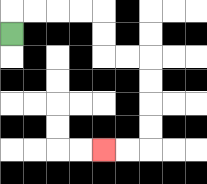{'start': '[0, 1]', 'end': '[4, 6]', 'path_directions': 'U,R,R,R,R,D,D,R,R,D,D,D,D,L,L', 'path_coordinates': '[[0, 1], [0, 0], [1, 0], [2, 0], [3, 0], [4, 0], [4, 1], [4, 2], [5, 2], [6, 2], [6, 3], [6, 4], [6, 5], [6, 6], [5, 6], [4, 6]]'}